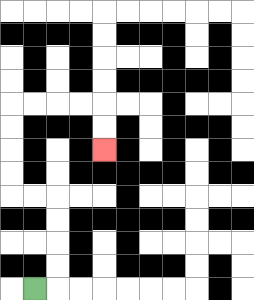{'start': '[1, 12]', 'end': '[4, 6]', 'path_directions': 'R,U,U,U,U,L,L,U,U,U,U,R,R,R,R,D,D', 'path_coordinates': '[[1, 12], [2, 12], [2, 11], [2, 10], [2, 9], [2, 8], [1, 8], [0, 8], [0, 7], [0, 6], [0, 5], [0, 4], [1, 4], [2, 4], [3, 4], [4, 4], [4, 5], [4, 6]]'}